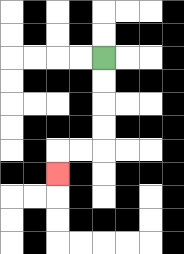{'start': '[4, 2]', 'end': '[2, 7]', 'path_directions': 'D,D,D,D,L,L,D', 'path_coordinates': '[[4, 2], [4, 3], [4, 4], [4, 5], [4, 6], [3, 6], [2, 6], [2, 7]]'}